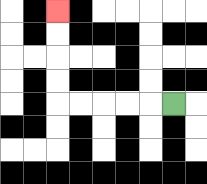{'start': '[7, 4]', 'end': '[2, 0]', 'path_directions': 'L,L,L,L,L,U,U,U,U', 'path_coordinates': '[[7, 4], [6, 4], [5, 4], [4, 4], [3, 4], [2, 4], [2, 3], [2, 2], [2, 1], [2, 0]]'}